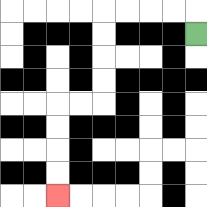{'start': '[8, 1]', 'end': '[2, 8]', 'path_directions': 'U,L,L,L,L,D,D,D,D,L,L,D,D,D,D', 'path_coordinates': '[[8, 1], [8, 0], [7, 0], [6, 0], [5, 0], [4, 0], [4, 1], [4, 2], [4, 3], [4, 4], [3, 4], [2, 4], [2, 5], [2, 6], [2, 7], [2, 8]]'}